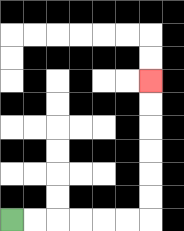{'start': '[0, 9]', 'end': '[6, 3]', 'path_directions': 'R,R,R,R,R,R,U,U,U,U,U,U', 'path_coordinates': '[[0, 9], [1, 9], [2, 9], [3, 9], [4, 9], [5, 9], [6, 9], [6, 8], [6, 7], [6, 6], [6, 5], [6, 4], [6, 3]]'}